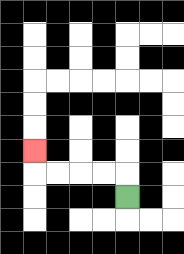{'start': '[5, 8]', 'end': '[1, 6]', 'path_directions': 'U,L,L,L,L,U', 'path_coordinates': '[[5, 8], [5, 7], [4, 7], [3, 7], [2, 7], [1, 7], [1, 6]]'}